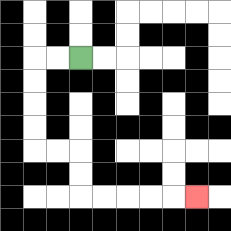{'start': '[3, 2]', 'end': '[8, 8]', 'path_directions': 'L,L,D,D,D,D,R,R,D,D,R,R,R,R,R', 'path_coordinates': '[[3, 2], [2, 2], [1, 2], [1, 3], [1, 4], [1, 5], [1, 6], [2, 6], [3, 6], [3, 7], [3, 8], [4, 8], [5, 8], [6, 8], [7, 8], [8, 8]]'}